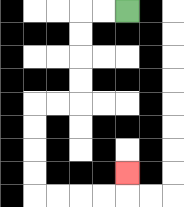{'start': '[5, 0]', 'end': '[5, 7]', 'path_directions': 'L,L,D,D,D,D,L,L,D,D,D,D,R,R,R,R,U', 'path_coordinates': '[[5, 0], [4, 0], [3, 0], [3, 1], [3, 2], [3, 3], [3, 4], [2, 4], [1, 4], [1, 5], [1, 6], [1, 7], [1, 8], [2, 8], [3, 8], [4, 8], [5, 8], [5, 7]]'}